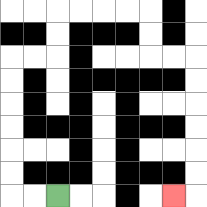{'start': '[2, 8]', 'end': '[7, 8]', 'path_directions': 'L,L,U,U,U,U,U,U,R,R,U,U,R,R,R,R,D,D,R,R,D,D,D,D,D,D,L', 'path_coordinates': '[[2, 8], [1, 8], [0, 8], [0, 7], [0, 6], [0, 5], [0, 4], [0, 3], [0, 2], [1, 2], [2, 2], [2, 1], [2, 0], [3, 0], [4, 0], [5, 0], [6, 0], [6, 1], [6, 2], [7, 2], [8, 2], [8, 3], [8, 4], [8, 5], [8, 6], [8, 7], [8, 8], [7, 8]]'}